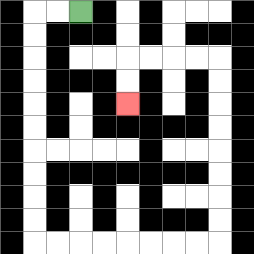{'start': '[3, 0]', 'end': '[5, 4]', 'path_directions': 'L,L,D,D,D,D,D,D,D,D,D,D,R,R,R,R,R,R,R,R,U,U,U,U,U,U,U,U,L,L,L,L,D,D', 'path_coordinates': '[[3, 0], [2, 0], [1, 0], [1, 1], [1, 2], [1, 3], [1, 4], [1, 5], [1, 6], [1, 7], [1, 8], [1, 9], [1, 10], [2, 10], [3, 10], [4, 10], [5, 10], [6, 10], [7, 10], [8, 10], [9, 10], [9, 9], [9, 8], [9, 7], [9, 6], [9, 5], [9, 4], [9, 3], [9, 2], [8, 2], [7, 2], [6, 2], [5, 2], [5, 3], [5, 4]]'}